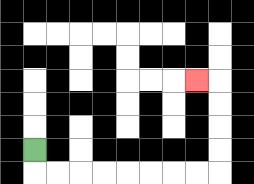{'start': '[1, 6]', 'end': '[8, 3]', 'path_directions': 'D,R,R,R,R,R,R,R,R,U,U,U,U,L', 'path_coordinates': '[[1, 6], [1, 7], [2, 7], [3, 7], [4, 7], [5, 7], [6, 7], [7, 7], [8, 7], [9, 7], [9, 6], [9, 5], [9, 4], [9, 3], [8, 3]]'}